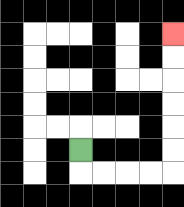{'start': '[3, 6]', 'end': '[7, 1]', 'path_directions': 'D,R,R,R,R,U,U,U,U,U,U', 'path_coordinates': '[[3, 6], [3, 7], [4, 7], [5, 7], [6, 7], [7, 7], [7, 6], [7, 5], [7, 4], [7, 3], [7, 2], [7, 1]]'}